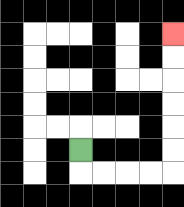{'start': '[3, 6]', 'end': '[7, 1]', 'path_directions': 'D,R,R,R,R,U,U,U,U,U,U', 'path_coordinates': '[[3, 6], [3, 7], [4, 7], [5, 7], [6, 7], [7, 7], [7, 6], [7, 5], [7, 4], [7, 3], [7, 2], [7, 1]]'}